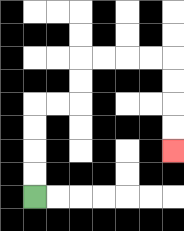{'start': '[1, 8]', 'end': '[7, 6]', 'path_directions': 'U,U,U,U,R,R,U,U,R,R,R,R,D,D,D,D', 'path_coordinates': '[[1, 8], [1, 7], [1, 6], [1, 5], [1, 4], [2, 4], [3, 4], [3, 3], [3, 2], [4, 2], [5, 2], [6, 2], [7, 2], [7, 3], [7, 4], [7, 5], [7, 6]]'}